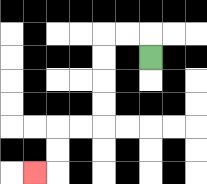{'start': '[6, 2]', 'end': '[1, 7]', 'path_directions': 'U,L,L,D,D,D,D,L,L,D,D,L', 'path_coordinates': '[[6, 2], [6, 1], [5, 1], [4, 1], [4, 2], [4, 3], [4, 4], [4, 5], [3, 5], [2, 5], [2, 6], [2, 7], [1, 7]]'}